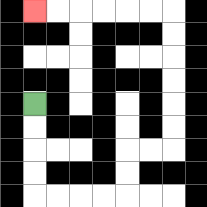{'start': '[1, 4]', 'end': '[1, 0]', 'path_directions': 'D,D,D,D,R,R,R,R,U,U,R,R,U,U,U,U,U,U,L,L,L,L,L,L', 'path_coordinates': '[[1, 4], [1, 5], [1, 6], [1, 7], [1, 8], [2, 8], [3, 8], [4, 8], [5, 8], [5, 7], [5, 6], [6, 6], [7, 6], [7, 5], [7, 4], [7, 3], [7, 2], [7, 1], [7, 0], [6, 0], [5, 0], [4, 0], [3, 0], [2, 0], [1, 0]]'}